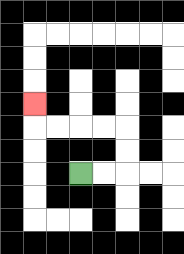{'start': '[3, 7]', 'end': '[1, 4]', 'path_directions': 'R,R,U,U,L,L,L,L,U', 'path_coordinates': '[[3, 7], [4, 7], [5, 7], [5, 6], [5, 5], [4, 5], [3, 5], [2, 5], [1, 5], [1, 4]]'}